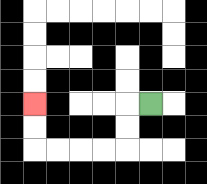{'start': '[6, 4]', 'end': '[1, 4]', 'path_directions': 'L,D,D,L,L,L,L,U,U', 'path_coordinates': '[[6, 4], [5, 4], [5, 5], [5, 6], [4, 6], [3, 6], [2, 6], [1, 6], [1, 5], [1, 4]]'}